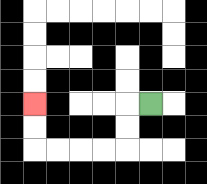{'start': '[6, 4]', 'end': '[1, 4]', 'path_directions': 'L,D,D,L,L,L,L,U,U', 'path_coordinates': '[[6, 4], [5, 4], [5, 5], [5, 6], [4, 6], [3, 6], [2, 6], [1, 6], [1, 5], [1, 4]]'}